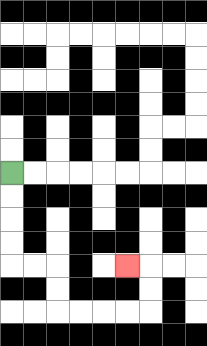{'start': '[0, 7]', 'end': '[5, 11]', 'path_directions': 'D,D,D,D,R,R,D,D,R,R,R,R,U,U,L', 'path_coordinates': '[[0, 7], [0, 8], [0, 9], [0, 10], [0, 11], [1, 11], [2, 11], [2, 12], [2, 13], [3, 13], [4, 13], [5, 13], [6, 13], [6, 12], [6, 11], [5, 11]]'}